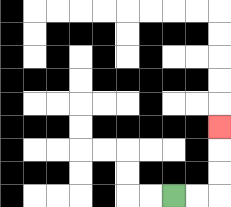{'start': '[7, 8]', 'end': '[9, 5]', 'path_directions': 'R,R,U,U,U', 'path_coordinates': '[[7, 8], [8, 8], [9, 8], [9, 7], [9, 6], [9, 5]]'}